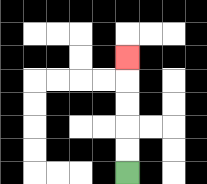{'start': '[5, 7]', 'end': '[5, 2]', 'path_directions': 'U,U,U,U,U', 'path_coordinates': '[[5, 7], [5, 6], [5, 5], [5, 4], [5, 3], [5, 2]]'}